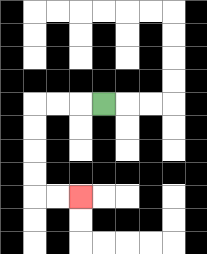{'start': '[4, 4]', 'end': '[3, 8]', 'path_directions': 'L,L,L,D,D,D,D,R,R', 'path_coordinates': '[[4, 4], [3, 4], [2, 4], [1, 4], [1, 5], [1, 6], [1, 7], [1, 8], [2, 8], [3, 8]]'}